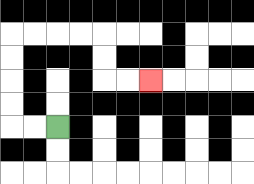{'start': '[2, 5]', 'end': '[6, 3]', 'path_directions': 'L,L,U,U,U,U,R,R,R,R,D,D,R,R', 'path_coordinates': '[[2, 5], [1, 5], [0, 5], [0, 4], [0, 3], [0, 2], [0, 1], [1, 1], [2, 1], [3, 1], [4, 1], [4, 2], [4, 3], [5, 3], [6, 3]]'}